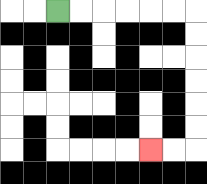{'start': '[2, 0]', 'end': '[6, 6]', 'path_directions': 'R,R,R,R,R,R,D,D,D,D,D,D,L,L', 'path_coordinates': '[[2, 0], [3, 0], [4, 0], [5, 0], [6, 0], [7, 0], [8, 0], [8, 1], [8, 2], [8, 3], [8, 4], [8, 5], [8, 6], [7, 6], [6, 6]]'}